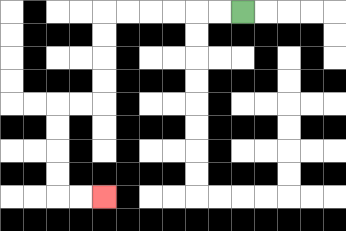{'start': '[10, 0]', 'end': '[4, 8]', 'path_directions': 'L,L,L,L,L,L,D,D,D,D,L,L,D,D,D,D,R,R', 'path_coordinates': '[[10, 0], [9, 0], [8, 0], [7, 0], [6, 0], [5, 0], [4, 0], [4, 1], [4, 2], [4, 3], [4, 4], [3, 4], [2, 4], [2, 5], [2, 6], [2, 7], [2, 8], [3, 8], [4, 8]]'}